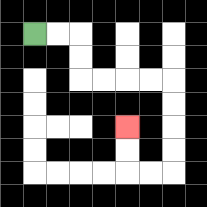{'start': '[1, 1]', 'end': '[5, 5]', 'path_directions': 'R,R,D,D,R,R,R,R,D,D,D,D,L,L,U,U', 'path_coordinates': '[[1, 1], [2, 1], [3, 1], [3, 2], [3, 3], [4, 3], [5, 3], [6, 3], [7, 3], [7, 4], [7, 5], [7, 6], [7, 7], [6, 7], [5, 7], [5, 6], [5, 5]]'}